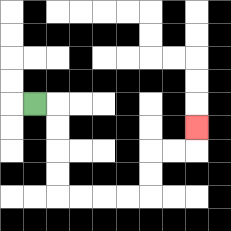{'start': '[1, 4]', 'end': '[8, 5]', 'path_directions': 'R,D,D,D,D,R,R,R,R,U,U,R,R,U', 'path_coordinates': '[[1, 4], [2, 4], [2, 5], [2, 6], [2, 7], [2, 8], [3, 8], [4, 8], [5, 8], [6, 8], [6, 7], [6, 6], [7, 6], [8, 6], [8, 5]]'}